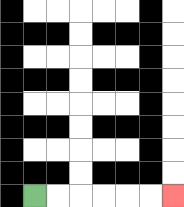{'start': '[1, 8]', 'end': '[7, 8]', 'path_directions': 'R,R,R,R,R,R', 'path_coordinates': '[[1, 8], [2, 8], [3, 8], [4, 8], [5, 8], [6, 8], [7, 8]]'}